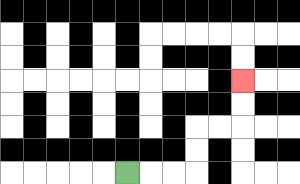{'start': '[5, 7]', 'end': '[10, 3]', 'path_directions': 'R,R,R,U,U,R,R,U,U', 'path_coordinates': '[[5, 7], [6, 7], [7, 7], [8, 7], [8, 6], [8, 5], [9, 5], [10, 5], [10, 4], [10, 3]]'}